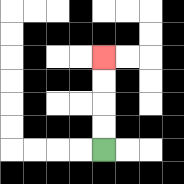{'start': '[4, 6]', 'end': '[4, 2]', 'path_directions': 'U,U,U,U', 'path_coordinates': '[[4, 6], [4, 5], [4, 4], [4, 3], [4, 2]]'}